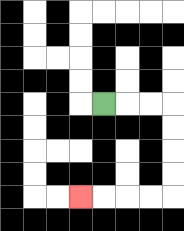{'start': '[4, 4]', 'end': '[3, 8]', 'path_directions': 'R,R,R,D,D,D,D,L,L,L,L', 'path_coordinates': '[[4, 4], [5, 4], [6, 4], [7, 4], [7, 5], [7, 6], [7, 7], [7, 8], [6, 8], [5, 8], [4, 8], [3, 8]]'}